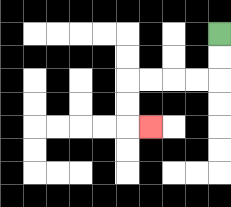{'start': '[9, 1]', 'end': '[6, 5]', 'path_directions': 'D,D,L,L,L,L,D,D,R', 'path_coordinates': '[[9, 1], [9, 2], [9, 3], [8, 3], [7, 3], [6, 3], [5, 3], [5, 4], [5, 5], [6, 5]]'}